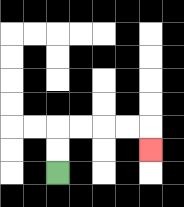{'start': '[2, 7]', 'end': '[6, 6]', 'path_directions': 'U,U,R,R,R,R,D', 'path_coordinates': '[[2, 7], [2, 6], [2, 5], [3, 5], [4, 5], [5, 5], [6, 5], [6, 6]]'}